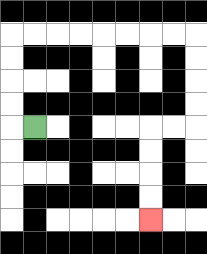{'start': '[1, 5]', 'end': '[6, 9]', 'path_directions': 'L,U,U,U,U,R,R,R,R,R,R,R,R,D,D,D,D,L,L,D,D,D,D', 'path_coordinates': '[[1, 5], [0, 5], [0, 4], [0, 3], [0, 2], [0, 1], [1, 1], [2, 1], [3, 1], [4, 1], [5, 1], [6, 1], [7, 1], [8, 1], [8, 2], [8, 3], [8, 4], [8, 5], [7, 5], [6, 5], [6, 6], [6, 7], [6, 8], [6, 9]]'}